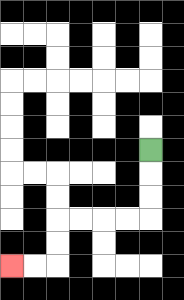{'start': '[6, 6]', 'end': '[0, 11]', 'path_directions': 'D,D,D,L,L,L,L,D,D,L,L', 'path_coordinates': '[[6, 6], [6, 7], [6, 8], [6, 9], [5, 9], [4, 9], [3, 9], [2, 9], [2, 10], [2, 11], [1, 11], [0, 11]]'}